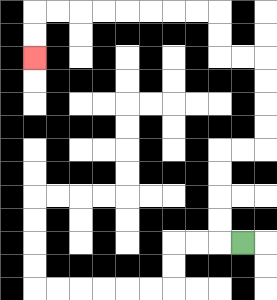{'start': '[10, 10]', 'end': '[1, 2]', 'path_directions': 'L,U,U,U,U,R,R,U,U,U,U,L,L,U,U,L,L,L,L,L,L,L,L,D,D', 'path_coordinates': '[[10, 10], [9, 10], [9, 9], [9, 8], [9, 7], [9, 6], [10, 6], [11, 6], [11, 5], [11, 4], [11, 3], [11, 2], [10, 2], [9, 2], [9, 1], [9, 0], [8, 0], [7, 0], [6, 0], [5, 0], [4, 0], [3, 0], [2, 0], [1, 0], [1, 1], [1, 2]]'}